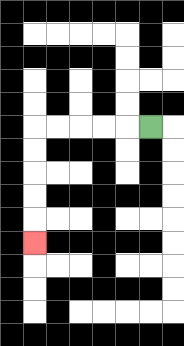{'start': '[6, 5]', 'end': '[1, 10]', 'path_directions': 'L,L,L,L,L,D,D,D,D,D', 'path_coordinates': '[[6, 5], [5, 5], [4, 5], [3, 5], [2, 5], [1, 5], [1, 6], [1, 7], [1, 8], [1, 9], [1, 10]]'}